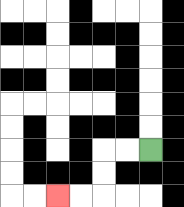{'start': '[6, 6]', 'end': '[2, 8]', 'path_directions': 'L,L,D,D,L,L', 'path_coordinates': '[[6, 6], [5, 6], [4, 6], [4, 7], [4, 8], [3, 8], [2, 8]]'}